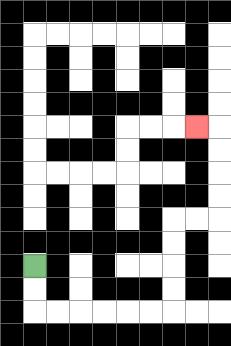{'start': '[1, 11]', 'end': '[8, 5]', 'path_directions': 'D,D,R,R,R,R,R,R,U,U,U,U,R,R,U,U,U,U,L', 'path_coordinates': '[[1, 11], [1, 12], [1, 13], [2, 13], [3, 13], [4, 13], [5, 13], [6, 13], [7, 13], [7, 12], [7, 11], [7, 10], [7, 9], [8, 9], [9, 9], [9, 8], [9, 7], [9, 6], [9, 5], [8, 5]]'}